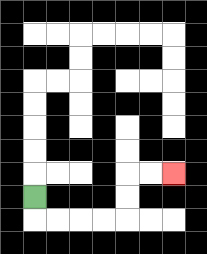{'start': '[1, 8]', 'end': '[7, 7]', 'path_directions': 'D,R,R,R,R,U,U,R,R', 'path_coordinates': '[[1, 8], [1, 9], [2, 9], [3, 9], [4, 9], [5, 9], [5, 8], [5, 7], [6, 7], [7, 7]]'}